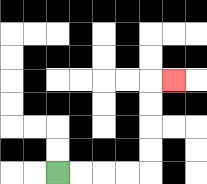{'start': '[2, 7]', 'end': '[7, 3]', 'path_directions': 'R,R,R,R,U,U,U,U,R', 'path_coordinates': '[[2, 7], [3, 7], [4, 7], [5, 7], [6, 7], [6, 6], [6, 5], [6, 4], [6, 3], [7, 3]]'}